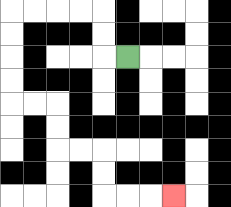{'start': '[5, 2]', 'end': '[7, 8]', 'path_directions': 'L,U,U,L,L,L,L,D,D,D,D,R,R,D,D,R,R,D,D,R,R,R', 'path_coordinates': '[[5, 2], [4, 2], [4, 1], [4, 0], [3, 0], [2, 0], [1, 0], [0, 0], [0, 1], [0, 2], [0, 3], [0, 4], [1, 4], [2, 4], [2, 5], [2, 6], [3, 6], [4, 6], [4, 7], [4, 8], [5, 8], [6, 8], [7, 8]]'}